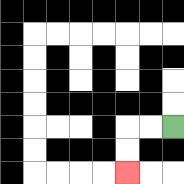{'start': '[7, 5]', 'end': '[5, 7]', 'path_directions': 'L,L,D,D', 'path_coordinates': '[[7, 5], [6, 5], [5, 5], [5, 6], [5, 7]]'}